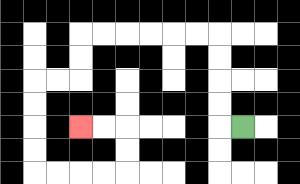{'start': '[10, 5]', 'end': '[3, 5]', 'path_directions': 'L,U,U,U,U,L,L,L,L,L,L,D,D,L,L,D,D,D,D,R,R,R,R,U,U,L,L', 'path_coordinates': '[[10, 5], [9, 5], [9, 4], [9, 3], [9, 2], [9, 1], [8, 1], [7, 1], [6, 1], [5, 1], [4, 1], [3, 1], [3, 2], [3, 3], [2, 3], [1, 3], [1, 4], [1, 5], [1, 6], [1, 7], [2, 7], [3, 7], [4, 7], [5, 7], [5, 6], [5, 5], [4, 5], [3, 5]]'}